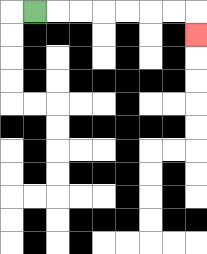{'start': '[1, 0]', 'end': '[8, 1]', 'path_directions': 'R,R,R,R,R,R,R,D', 'path_coordinates': '[[1, 0], [2, 0], [3, 0], [4, 0], [5, 0], [6, 0], [7, 0], [8, 0], [8, 1]]'}